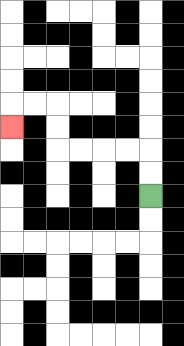{'start': '[6, 8]', 'end': '[0, 5]', 'path_directions': 'U,U,L,L,L,L,U,U,L,L,D', 'path_coordinates': '[[6, 8], [6, 7], [6, 6], [5, 6], [4, 6], [3, 6], [2, 6], [2, 5], [2, 4], [1, 4], [0, 4], [0, 5]]'}